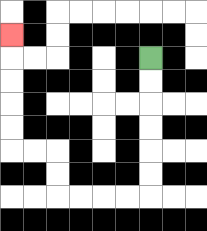{'start': '[6, 2]', 'end': '[0, 1]', 'path_directions': 'D,D,D,D,D,D,L,L,L,L,U,U,L,L,U,U,U,U,U', 'path_coordinates': '[[6, 2], [6, 3], [6, 4], [6, 5], [6, 6], [6, 7], [6, 8], [5, 8], [4, 8], [3, 8], [2, 8], [2, 7], [2, 6], [1, 6], [0, 6], [0, 5], [0, 4], [0, 3], [0, 2], [0, 1]]'}